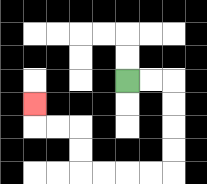{'start': '[5, 3]', 'end': '[1, 4]', 'path_directions': 'R,R,D,D,D,D,L,L,L,L,U,U,L,L,U', 'path_coordinates': '[[5, 3], [6, 3], [7, 3], [7, 4], [7, 5], [7, 6], [7, 7], [6, 7], [5, 7], [4, 7], [3, 7], [3, 6], [3, 5], [2, 5], [1, 5], [1, 4]]'}